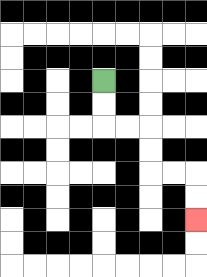{'start': '[4, 3]', 'end': '[8, 9]', 'path_directions': 'D,D,R,R,D,D,R,R,D,D', 'path_coordinates': '[[4, 3], [4, 4], [4, 5], [5, 5], [6, 5], [6, 6], [6, 7], [7, 7], [8, 7], [8, 8], [8, 9]]'}